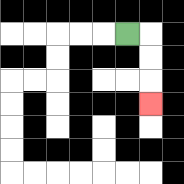{'start': '[5, 1]', 'end': '[6, 4]', 'path_directions': 'R,D,D,D', 'path_coordinates': '[[5, 1], [6, 1], [6, 2], [6, 3], [6, 4]]'}